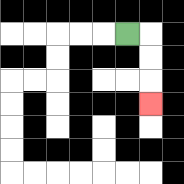{'start': '[5, 1]', 'end': '[6, 4]', 'path_directions': 'R,D,D,D', 'path_coordinates': '[[5, 1], [6, 1], [6, 2], [6, 3], [6, 4]]'}